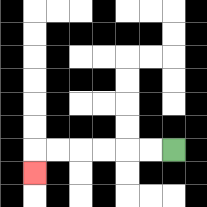{'start': '[7, 6]', 'end': '[1, 7]', 'path_directions': 'L,L,L,L,L,L,D', 'path_coordinates': '[[7, 6], [6, 6], [5, 6], [4, 6], [3, 6], [2, 6], [1, 6], [1, 7]]'}